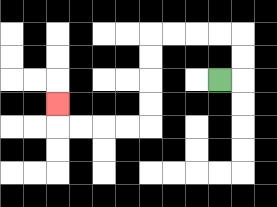{'start': '[9, 3]', 'end': '[2, 4]', 'path_directions': 'R,U,U,L,L,L,L,D,D,D,D,L,L,L,L,U', 'path_coordinates': '[[9, 3], [10, 3], [10, 2], [10, 1], [9, 1], [8, 1], [7, 1], [6, 1], [6, 2], [6, 3], [6, 4], [6, 5], [5, 5], [4, 5], [3, 5], [2, 5], [2, 4]]'}